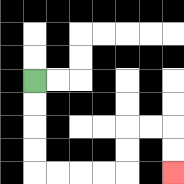{'start': '[1, 3]', 'end': '[7, 7]', 'path_directions': 'D,D,D,D,R,R,R,R,U,U,R,R,D,D', 'path_coordinates': '[[1, 3], [1, 4], [1, 5], [1, 6], [1, 7], [2, 7], [3, 7], [4, 7], [5, 7], [5, 6], [5, 5], [6, 5], [7, 5], [7, 6], [7, 7]]'}